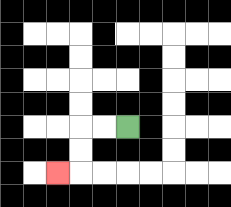{'start': '[5, 5]', 'end': '[2, 7]', 'path_directions': 'L,L,D,D,L', 'path_coordinates': '[[5, 5], [4, 5], [3, 5], [3, 6], [3, 7], [2, 7]]'}